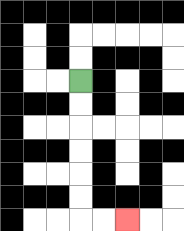{'start': '[3, 3]', 'end': '[5, 9]', 'path_directions': 'D,D,D,D,D,D,R,R', 'path_coordinates': '[[3, 3], [3, 4], [3, 5], [3, 6], [3, 7], [3, 8], [3, 9], [4, 9], [5, 9]]'}